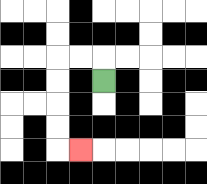{'start': '[4, 3]', 'end': '[3, 6]', 'path_directions': 'U,L,L,D,D,D,D,R', 'path_coordinates': '[[4, 3], [4, 2], [3, 2], [2, 2], [2, 3], [2, 4], [2, 5], [2, 6], [3, 6]]'}